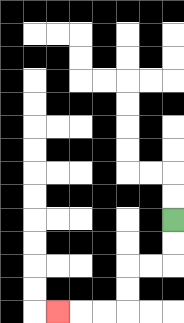{'start': '[7, 9]', 'end': '[2, 13]', 'path_directions': 'D,D,L,L,D,D,L,L,L', 'path_coordinates': '[[7, 9], [7, 10], [7, 11], [6, 11], [5, 11], [5, 12], [5, 13], [4, 13], [3, 13], [2, 13]]'}